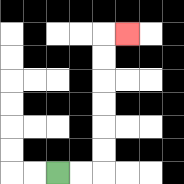{'start': '[2, 7]', 'end': '[5, 1]', 'path_directions': 'R,R,U,U,U,U,U,U,R', 'path_coordinates': '[[2, 7], [3, 7], [4, 7], [4, 6], [4, 5], [4, 4], [4, 3], [4, 2], [4, 1], [5, 1]]'}